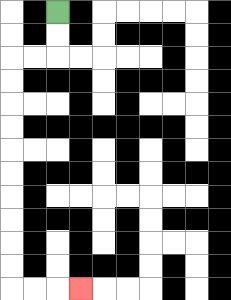{'start': '[2, 0]', 'end': '[3, 12]', 'path_directions': 'D,D,L,L,D,D,D,D,D,D,D,D,D,D,R,R,R', 'path_coordinates': '[[2, 0], [2, 1], [2, 2], [1, 2], [0, 2], [0, 3], [0, 4], [0, 5], [0, 6], [0, 7], [0, 8], [0, 9], [0, 10], [0, 11], [0, 12], [1, 12], [2, 12], [3, 12]]'}